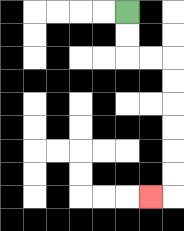{'start': '[5, 0]', 'end': '[6, 8]', 'path_directions': 'D,D,R,R,D,D,D,D,D,D,L', 'path_coordinates': '[[5, 0], [5, 1], [5, 2], [6, 2], [7, 2], [7, 3], [7, 4], [7, 5], [7, 6], [7, 7], [7, 8], [6, 8]]'}